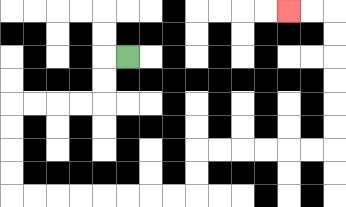{'start': '[5, 2]', 'end': '[12, 0]', 'path_directions': 'L,D,D,L,L,L,L,D,D,D,D,R,R,R,R,R,R,R,R,U,U,R,R,R,R,R,R,U,U,U,U,U,U,L,L', 'path_coordinates': '[[5, 2], [4, 2], [4, 3], [4, 4], [3, 4], [2, 4], [1, 4], [0, 4], [0, 5], [0, 6], [0, 7], [0, 8], [1, 8], [2, 8], [3, 8], [4, 8], [5, 8], [6, 8], [7, 8], [8, 8], [8, 7], [8, 6], [9, 6], [10, 6], [11, 6], [12, 6], [13, 6], [14, 6], [14, 5], [14, 4], [14, 3], [14, 2], [14, 1], [14, 0], [13, 0], [12, 0]]'}